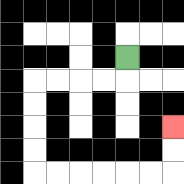{'start': '[5, 2]', 'end': '[7, 5]', 'path_directions': 'D,L,L,L,L,D,D,D,D,R,R,R,R,R,R,U,U', 'path_coordinates': '[[5, 2], [5, 3], [4, 3], [3, 3], [2, 3], [1, 3], [1, 4], [1, 5], [1, 6], [1, 7], [2, 7], [3, 7], [4, 7], [5, 7], [6, 7], [7, 7], [7, 6], [7, 5]]'}